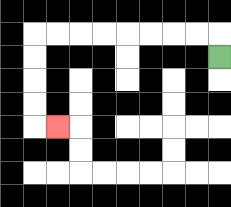{'start': '[9, 2]', 'end': '[2, 5]', 'path_directions': 'U,L,L,L,L,L,L,L,L,D,D,D,D,R', 'path_coordinates': '[[9, 2], [9, 1], [8, 1], [7, 1], [6, 1], [5, 1], [4, 1], [3, 1], [2, 1], [1, 1], [1, 2], [1, 3], [1, 4], [1, 5], [2, 5]]'}